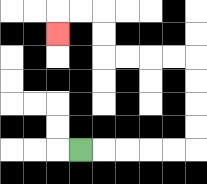{'start': '[3, 6]', 'end': '[2, 1]', 'path_directions': 'R,R,R,R,R,U,U,U,U,L,L,L,L,U,U,L,L,D', 'path_coordinates': '[[3, 6], [4, 6], [5, 6], [6, 6], [7, 6], [8, 6], [8, 5], [8, 4], [8, 3], [8, 2], [7, 2], [6, 2], [5, 2], [4, 2], [4, 1], [4, 0], [3, 0], [2, 0], [2, 1]]'}